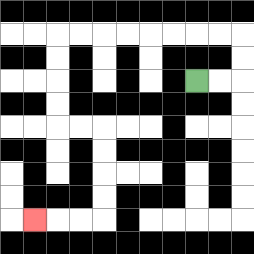{'start': '[8, 3]', 'end': '[1, 9]', 'path_directions': 'R,R,U,U,L,L,L,L,L,L,L,L,D,D,D,D,R,R,D,D,D,D,L,L,L', 'path_coordinates': '[[8, 3], [9, 3], [10, 3], [10, 2], [10, 1], [9, 1], [8, 1], [7, 1], [6, 1], [5, 1], [4, 1], [3, 1], [2, 1], [2, 2], [2, 3], [2, 4], [2, 5], [3, 5], [4, 5], [4, 6], [4, 7], [4, 8], [4, 9], [3, 9], [2, 9], [1, 9]]'}